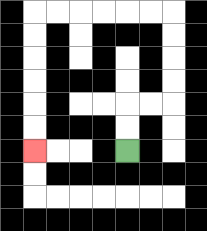{'start': '[5, 6]', 'end': '[1, 6]', 'path_directions': 'U,U,R,R,U,U,U,U,L,L,L,L,L,L,D,D,D,D,D,D', 'path_coordinates': '[[5, 6], [5, 5], [5, 4], [6, 4], [7, 4], [7, 3], [7, 2], [7, 1], [7, 0], [6, 0], [5, 0], [4, 0], [3, 0], [2, 0], [1, 0], [1, 1], [1, 2], [1, 3], [1, 4], [1, 5], [1, 6]]'}